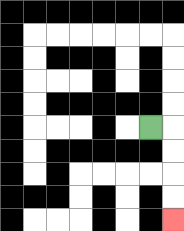{'start': '[6, 5]', 'end': '[7, 9]', 'path_directions': 'R,D,D,D,D', 'path_coordinates': '[[6, 5], [7, 5], [7, 6], [7, 7], [7, 8], [7, 9]]'}